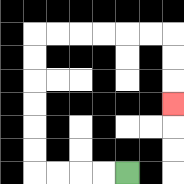{'start': '[5, 7]', 'end': '[7, 4]', 'path_directions': 'L,L,L,L,U,U,U,U,U,U,R,R,R,R,R,R,D,D,D', 'path_coordinates': '[[5, 7], [4, 7], [3, 7], [2, 7], [1, 7], [1, 6], [1, 5], [1, 4], [1, 3], [1, 2], [1, 1], [2, 1], [3, 1], [4, 1], [5, 1], [6, 1], [7, 1], [7, 2], [7, 3], [7, 4]]'}